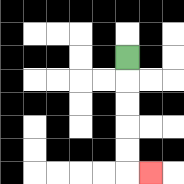{'start': '[5, 2]', 'end': '[6, 7]', 'path_directions': 'D,D,D,D,D,R', 'path_coordinates': '[[5, 2], [5, 3], [5, 4], [5, 5], [5, 6], [5, 7], [6, 7]]'}